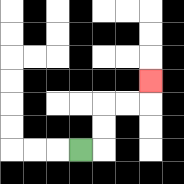{'start': '[3, 6]', 'end': '[6, 3]', 'path_directions': 'R,U,U,R,R,U', 'path_coordinates': '[[3, 6], [4, 6], [4, 5], [4, 4], [5, 4], [6, 4], [6, 3]]'}